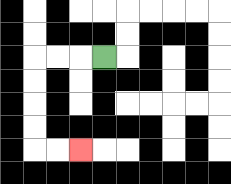{'start': '[4, 2]', 'end': '[3, 6]', 'path_directions': 'L,L,L,D,D,D,D,R,R', 'path_coordinates': '[[4, 2], [3, 2], [2, 2], [1, 2], [1, 3], [1, 4], [1, 5], [1, 6], [2, 6], [3, 6]]'}